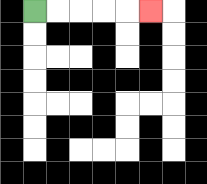{'start': '[1, 0]', 'end': '[6, 0]', 'path_directions': 'R,R,R,R,R', 'path_coordinates': '[[1, 0], [2, 0], [3, 0], [4, 0], [5, 0], [6, 0]]'}